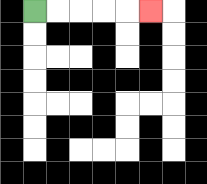{'start': '[1, 0]', 'end': '[6, 0]', 'path_directions': 'R,R,R,R,R', 'path_coordinates': '[[1, 0], [2, 0], [3, 0], [4, 0], [5, 0], [6, 0]]'}